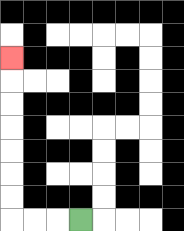{'start': '[3, 9]', 'end': '[0, 2]', 'path_directions': 'L,L,L,U,U,U,U,U,U,U', 'path_coordinates': '[[3, 9], [2, 9], [1, 9], [0, 9], [0, 8], [0, 7], [0, 6], [0, 5], [0, 4], [0, 3], [0, 2]]'}